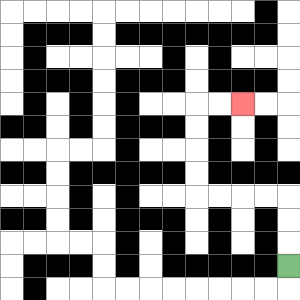{'start': '[12, 11]', 'end': '[10, 4]', 'path_directions': 'U,U,U,L,L,L,L,U,U,U,U,R,R', 'path_coordinates': '[[12, 11], [12, 10], [12, 9], [12, 8], [11, 8], [10, 8], [9, 8], [8, 8], [8, 7], [8, 6], [8, 5], [8, 4], [9, 4], [10, 4]]'}